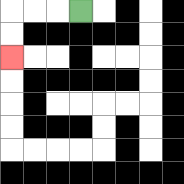{'start': '[3, 0]', 'end': '[0, 2]', 'path_directions': 'L,L,L,D,D', 'path_coordinates': '[[3, 0], [2, 0], [1, 0], [0, 0], [0, 1], [0, 2]]'}